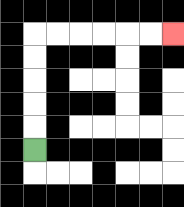{'start': '[1, 6]', 'end': '[7, 1]', 'path_directions': 'U,U,U,U,U,R,R,R,R,R,R', 'path_coordinates': '[[1, 6], [1, 5], [1, 4], [1, 3], [1, 2], [1, 1], [2, 1], [3, 1], [4, 1], [5, 1], [6, 1], [7, 1]]'}